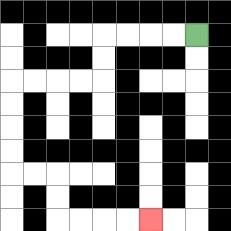{'start': '[8, 1]', 'end': '[6, 9]', 'path_directions': 'L,L,L,L,D,D,L,L,L,L,D,D,D,D,R,R,D,D,R,R,R,R', 'path_coordinates': '[[8, 1], [7, 1], [6, 1], [5, 1], [4, 1], [4, 2], [4, 3], [3, 3], [2, 3], [1, 3], [0, 3], [0, 4], [0, 5], [0, 6], [0, 7], [1, 7], [2, 7], [2, 8], [2, 9], [3, 9], [4, 9], [5, 9], [6, 9]]'}